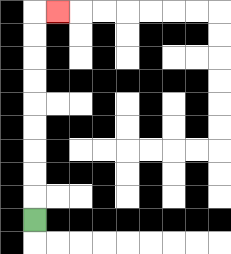{'start': '[1, 9]', 'end': '[2, 0]', 'path_directions': 'U,U,U,U,U,U,U,U,U,R', 'path_coordinates': '[[1, 9], [1, 8], [1, 7], [1, 6], [1, 5], [1, 4], [1, 3], [1, 2], [1, 1], [1, 0], [2, 0]]'}